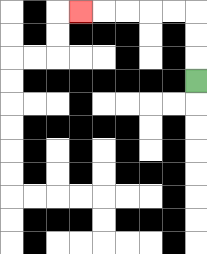{'start': '[8, 3]', 'end': '[3, 0]', 'path_directions': 'U,U,U,L,L,L,L,L', 'path_coordinates': '[[8, 3], [8, 2], [8, 1], [8, 0], [7, 0], [6, 0], [5, 0], [4, 0], [3, 0]]'}